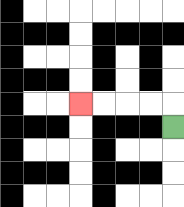{'start': '[7, 5]', 'end': '[3, 4]', 'path_directions': 'U,L,L,L,L', 'path_coordinates': '[[7, 5], [7, 4], [6, 4], [5, 4], [4, 4], [3, 4]]'}